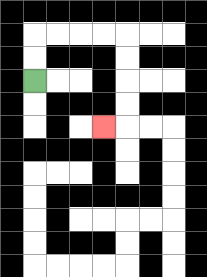{'start': '[1, 3]', 'end': '[4, 5]', 'path_directions': 'U,U,R,R,R,R,D,D,D,D,L', 'path_coordinates': '[[1, 3], [1, 2], [1, 1], [2, 1], [3, 1], [4, 1], [5, 1], [5, 2], [5, 3], [5, 4], [5, 5], [4, 5]]'}